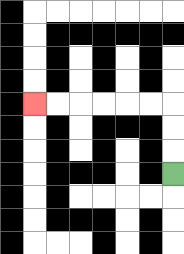{'start': '[7, 7]', 'end': '[1, 4]', 'path_directions': 'U,U,U,L,L,L,L,L,L', 'path_coordinates': '[[7, 7], [7, 6], [7, 5], [7, 4], [6, 4], [5, 4], [4, 4], [3, 4], [2, 4], [1, 4]]'}